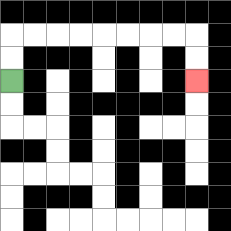{'start': '[0, 3]', 'end': '[8, 3]', 'path_directions': 'U,U,R,R,R,R,R,R,R,R,D,D', 'path_coordinates': '[[0, 3], [0, 2], [0, 1], [1, 1], [2, 1], [3, 1], [4, 1], [5, 1], [6, 1], [7, 1], [8, 1], [8, 2], [8, 3]]'}